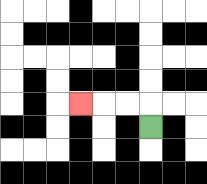{'start': '[6, 5]', 'end': '[3, 4]', 'path_directions': 'U,L,L,L', 'path_coordinates': '[[6, 5], [6, 4], [5, 4], [4, 4], [3, 4]]'}